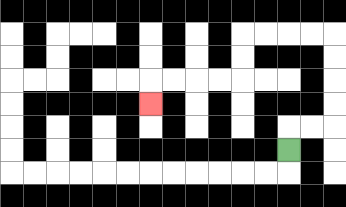{'start': '[12, 6]', 'end': '[6, 4]', 'path_directions': 'U,R,R,U,U,U,U,L,L,L,L,D,D,L,L,L,L,D', 'path_coordinates': '[[12, 6], [12, 5], [13, 5], [14, 5], [14, 4], [14, 3], [14, 2], [14, 1], [13, 1], [12, 1], [11, 1], [10, 1], [10, 2], [10, 3], [9, 3], [8, 3], [7, 3], [6, 3], [6, 4]]'}